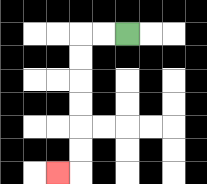{'start': '[5, 1]', 'end': '[2, 7]', 'path_directions': 'L,L,D,D,D,D,D,D,L', 'path_coordinates': '[[5, 1], [4, 1], [3, 1], [3, 2], [3, 3], [3, 4], [3, 5], [3, 6], [3, 7], [2, 7]]'}